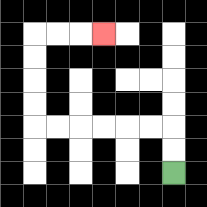{'start': '[7, 7]', 'end': '[4, 1]', 'path_directions': 'U,U,L,L,L,L,L,L,U,U,U,U,R,R,R', 'path_coordinates': '[[7, 7], [7, 6], [7, 5], [6, 5], [5, 5], [4, 5], [3, 5], [2, 5], [1, 5], [1, 4], [1, 3], [1, 2], [1, 1], [2, 1], [3, 1], [4, 1]]'}